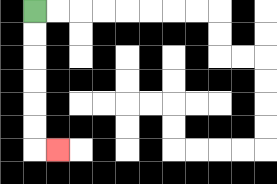{'start': '[1, 0]', 'end': '[2, 6]', 'path_directions': 'D,D,D,D,D,D,R', 'path_coordinates': '[[1, 0], [1, 1], [1, 2], [1, 3], [1, 4], [1, 5], [1, 6], [2, 6]]'}